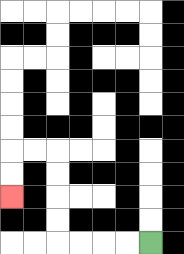{'start': '[6, 10]', 'end': '[0, 8]', 'path_directions': 'L,L,L,L,U,U,U,U,L,L,D,D', 'path_coordinates': '[[6, 10], [5, 10], [4, 10], [3, 10], [2, 10], [2, 9], [2, 8], [2, 7], [2, 6], [1, 6], [0, 6], [0, 7], [0, 8]]'}